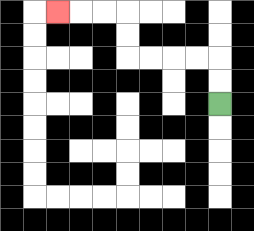{'start': '[9, 4]', 'end': '[2, 0]', 'path_directions': 'U,U,L,L,L,L,U,U,L,L,L', 'path_coordinates': '[[9, 4], [9, 3], [9, 2], [8, 2], [7, 2], [6, 2], [5, 2], [5, 1], [5, 0], [4, 0], [3, 0], [2, 0]]'}